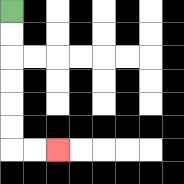{'start': '[0, 0]', 'end': '[2, 6]', 'path_directions': 'D,D,D,D,D,D,R,R', 'path_coordinates': '[[0, 0], [0, 1], [0, 2], [0, 3], [0, 4], [0, 5], [0, 6], [1, 6], [2, 6]]'}